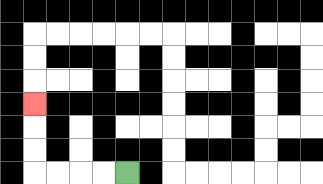{'start': '[5, 7]', 'end': '[1, 4]', 'path_directions': 'L,L,L,L,U,U,U', 'path_coordinates': '[[5, 7], [4, 7], [3, 7], [2, 7], [1, 7], [1, 6], [1, 5], [1, 4]]'}